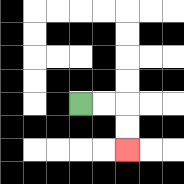{'start': '[3, 4]', 'end': '[5, 6]', 'path_directions': 'R,R,D,D', 'path_coordinates': '[[3, 4], [4, 4], [5, 4], [5, 5], [5, 6]]'}